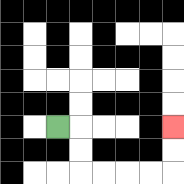{'start': '[2, 5]', 'end': '[7, 5]', 'path_directions': 'R,D,D,R,R,R,R,U,U', 'path_coordinates': '[[2, 5], [3, 5], [3, 6], [3, 7], [4, 7], [5, 7], [6, 7], [7, 7], [7, 6], [7, 5]]'}